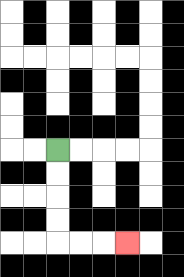{'start': '[2, 6]', 'end': '[5, 10]', 'path_directions': 'D,D,D,D,R,R,R', 'path_coordinates': '[[2, 6], [2, 7], [2, 8], [2, 9], [2, 10], [3, 10], [4, 10], [5, 10]]'}